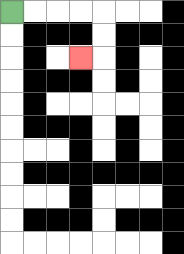{'start': '[0, 0]', 'end': '[3, 2]', 'path_directions': 'R,R,R,R,D,D,L', 'path_coordinates': '[[0, 0], [1, 0], [2, 0], [3, 0], [4, 0], [4, 1], [4, 2], [3, 2]]'}